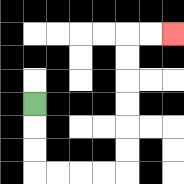{'start': '[1, 4]', 'end': '[7, 1]', 'path_directions': 'D,D,D,R,R,R,R,U,U,U,U,U,U,R,R', 'path_coordinates': '[[1, 4], [1, 5], [1, 6], [1, 7], [2, 7], [3, 7], [4, 7], [5, 7], [5, 6], [5, 5], [5, 4], [5, 3], [5, 2], [5, 1], [6, 1], [7, 1]]'}